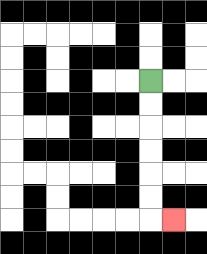{'start': '[6, 3]', 'end': '[7, 9]', 'path_directions': 'D,D,D,D,D,D,R', 'path_coordinates': '[[6, 3], [6, 4], [6, 5], [6, 6], [6, 7], [6, 8], [6, 9], [7, 9]]'}